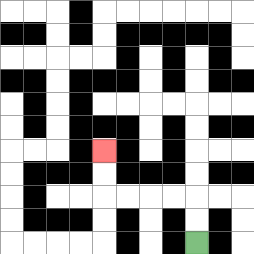{'start': '[8, 10]', 'end': '[4, 6]', 'path_directions': 'U,U,L,L,L,L,U,U', 'path_coordinates': '[[8, 10], [8, 9], [8, 8], [7, 8], [6, 8], [5, 8], [4, 8], [4, 7], [4, 6]]'}